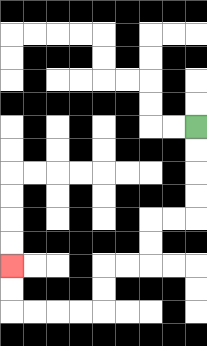{'start': '[8, 5]', 'end': '[0, 11]', 'path_directions': 'D,D,D,D,L,L,D,D,L,L,D,D,L,L,L,L,U,U', 'path_coordinates': '[[8, 5], [8, 6], [8, 7], [8, 8], [8, 9], [7, 9], [6, 9], [6, 10], [6, 11], [5, 11], [4, 11], [4, 12], [4, 13], [3, 13], [2, 13], [1, 13], [0, 13], [0, 12], [0, 11]]'}